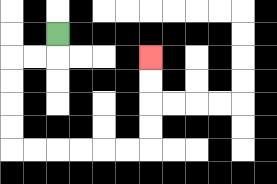{'start': '[2, 1]', 'end': '[6, 2]', 'path_directions': 'D,L,L,D,D,D,D,R,R,R,R,R,R,U,U,U,U', 'path_coordinates': '[[2, 1], [2, 2], [1, 2], [0, 2], [0, 3], [0, 4], [0, 5], [0, 6], [1, 6], [2, 6], [3, 6], [4, 6], [5, 6], [6, 6], [6, 5], [6, 4], [6, 3], [6, 2]]'}